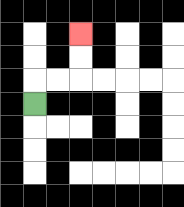{'start': '[1, 4]', 'end': '[3, 1]', 'path_directions': 'U,R,R,U,U', 'path_coordinates': '[[1, 4], [1, 3], [2, 3], [3, 3], [3, 2], [3, 1]]'}